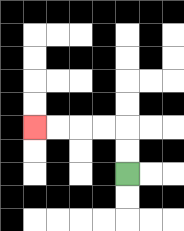{'start': '[5, 7]', 'end': '[1, 5]', 'path_directions': 'U,U,L,L,L,L', 'path_coordinates': '[[5, 7], [5, 6], [5, 5], [4, 5], [3, 5], [2, 5], [1, 5]]'}